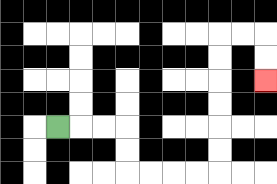{'start': '[2, 5]', 'end': '[11, 3]', 'path_directions': 'R,R,R,D,D,R,R,R,R,U,U,U,U,U,U,R,R,D,D', 'path_coordinates': '[[2, 5], [3, 5], [4, 5], [5, 5], [5, 6], [5, 7], [6, 7], [7, 7], [8, 7], [9, 7], [9, 6], [9, 5], [9, 4], [9, 3], [9, 2], [9, 1], [10, 1], [11, 1], [11, 2], [11, 3]]'}